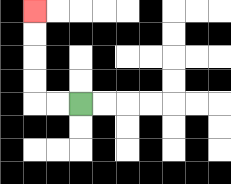{'start': '[3, 4]', 'end': '[1, 0]', 'path_directions': 'L,L,U,U,U,U', 'path_coordinates': '[[3, 4], [2, 4], [1, 4], [1, 3], [1, 2], [1, 1], [1, 0]]'}